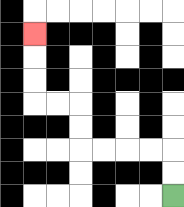{'start': '[7, 8]', 'end': '[1, 1]', 'path_directions': 'U,U,L,L,L,L,U,U,L,L,U,U,U', 'path_coordinates': '[[7, 8], [7, 7], [7, 6], [6, 6], [5, 6], [4, 6], [3, 6], [3, 5], [3, 4], [2, 4], [1, 4], [1, 3], [1, 2], [1, 1]]'}